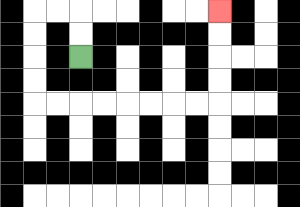{'start': '[3, 2]', 'end': '[9, 0]', 'path_directions': 'U,U,L,L,D,D,D,D,R,R,R,R,R,R,R,R,U,U,U,U', 'path_coordinates': '[[3, 2], [3, 1], [3, 0], [2, 0], [1, 0], [1, 1], [1, 2], [1, 3], [1, 4], [2, 4], [3, 4], [4, 4], [5, 4], [6, 4], [7, 4], [8, 4], [9, 4], [9, 3], [9, 2], [9, 1], [9, 0]]'}